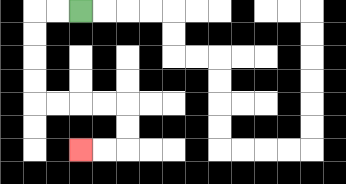{'start': '[3, 0]', 'end': '[3, 6]', 'path_directions': 'L,L,D,D,D,D,R,R,R,R,D,D,L,L', 'path_coordinates': '[[3, 0], [2, 0], [1, 0], [1, 1], [1, 2], [1, 3], [1, 4], [2, 4], [3, 4], [4, 4], [5, 4], [5, 5], [5, 6], [4, 6], [3, 6]]'}